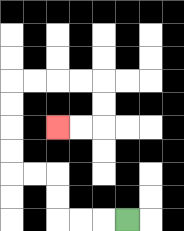{'start': '[5, 9]', 'end': '[2, 5]', 'path_directions': 'L,L,L,U,U,L,L,U,U,U,U,R,R,R,R,D,D,L,L', 'path_coordinates': '[[5, 9], [4, 9], [3, 9], [2, 9], [2, 8], [2, 7], [1, 7], [0, 7], [0, 6], [0, 5], [0, 4], [0, 3], [1, 3], [2, 3], [3, 3], [4, 3], [4, 4], [4, 5], [3, 5], [2, 5]]'}